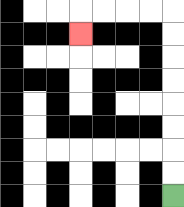{'start': '[7, 8]', 'end': '[3, 1]', 'path_directions': 'U,U,U,U,U,U,U,U,L,L,L,L,D', 'path_coordinates': '[[7, 8], [7, 7], [7, 6], [7, 5], [7, 4], [7, 3], [7, 2], [7, 1], [7, 0], [6, 0], [5, 0], [4, 0], [3, 0], [3, 1]]'}